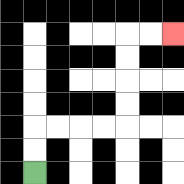{'start': '[1, 7]', 'end': '[7, 1]', 'path_directions': 'U,U,R,R,R,R,U,U,U,U,R,R', 'path_coordinates': '[[1, 7], [1, 6], [1, 5], [2, 5], [3, 5], [4, 5], [5, 5], [5, 4], [5, 3], [5, 2], [5, 1], [6, 1], [7, 1]]'}